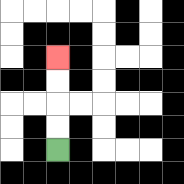{'start': '[2, 6]', 'end': '[2, 2]', 'path_directions': 'U,U,U,U', 'path_coordinates': '[[2, 6], [2, 5], [2, 4], [2, 3], [2, 2]]'}